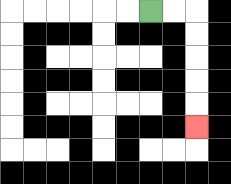{'start': '[6, 0]', 'end': '[8, 5]', 'path_directions': 'R,R,D,D,D,D,D', 'path_coordinates': '[[6, 0], [7, 0], [8, 0], [8, 1], [8, 2], [8, 3], [8, 4], [8, 5]]'}